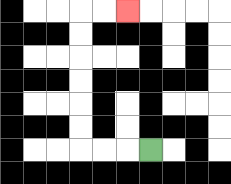{'start': '[6, 6]', 'end': '[5, 0]', 'path_directions': 'L,L,L,U,U,U,U,U,U,R,R', 'path_coordinates': '[[6, 6], [5, 6], [4, 6], [3, 6], [3, 5], [3, 4], [3, 3], [3, 2], [3, 1], [3, 0], [4, 0], [5, 0]]'}